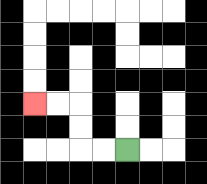{'start': '[5, 6]', 'end': '[1, 4]', 'path_directions': 'L,L,U,U,L,L', 'path_coordinates': '[[5, 6], [4, 6], [3, 6], [3, 5], [3, 4], [2, 4], [1, 4]]'}